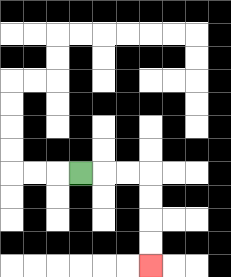{'start': '[3, 7]', 'end': '[6, 11]', 'path_directions': 'R,R,R,D,D,D,D', 'path_coordinates': '[[3, 7], [4, 7], [5, 7], [6, 7], [6, 8], [6, 9], [6, 10], [6, 11]]'}